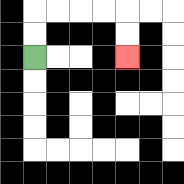{'start': '[1, 2]', 'end': '[5, 2]', 'path_directions': 'U,U,R,R,R,R,D,D', 'path_coordinates': '[[1, 2], [1, 1], [1, 0], [2, 0], [3, 0], [4, 0], [5, 0], [5, 1], [5, 2]]'}